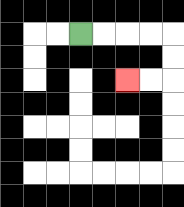{'start': '[3, 1]', 'end': '[5, 3]', 'path_directions': 'R,R,R,R,D,D,L,L', 'path_coordinates': '[[3, 1], [4, 1], [5, 1], [6, 1], [7, 1], [7, 2], [7, 3], [6, 3], [5, 3]]'}